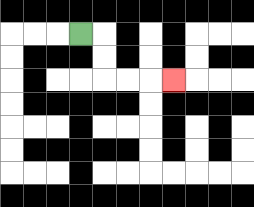{'start': '[3, 1]', 'end': '[7, 3]', 'path_directions': 'R,D,D,R,R,R', 'path_coordinates': '[[3, 1], [4, 1], [4, 2], [4, 3], [5, 3], [6, 3], [7, 3]]'}